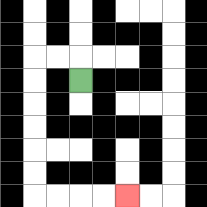{'start': '[3, 3]', 'end': '[5, 8]', 'path_directions': 'U,L,L,D,D,D,D,D,D,R,R,R,R', 'path_coordinates': '[[3, 3], [3, 2], [2, 2], [1, 2], [1, 3], [1, 4], [1, 5], [1, 6], [1, 7], [1, 8], [2, 8], [3, 8], [4, 8], [5, 8]]'}